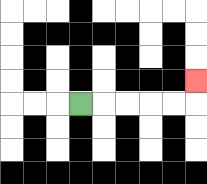{'start': '[3, 4]', 'end': '[8, 3]', 'path_directions': 'R,R,R,R,R,U', 'path_coordinates': '[[3, 4], [4, 4], [5, 4], [6, 4], [7, 4], [8, 4], [8, 3]]'}